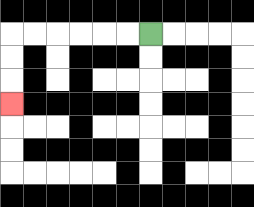{'start': '[6, 1]', 'end': '[0, 4]', 'path_directions': 'L,L,L,L,L,L,D,D,D', 'path_coordinates': '[[6, 1], [5, 1], [4, 1], [3, 1], [2, 1], [1, 1], [0, 1], [0, 2], [0, 3], [0, 4]]'}